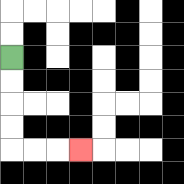{'start': '[0, 2]', 'end': '[3, 6]', 'path_directions': 'D,D,D,D,R,R,R', 'path_coordinates': '[[0, 2], [0, 3], [0, 4], [0, 5], [0, 6], [1, 6], [2, 6], [3, 6]]'}